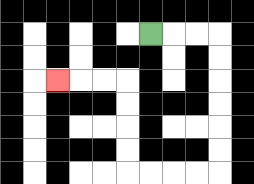{'start': '[6, 1]', 'end': '[2, 3]', 'path_directions': 'R,R,R,D,D,D,D,D,D,L,L,L,L,U,U,U,U,L,L,L', 'path_coordinates': '[[6, 1], [7, 1], [8, 1], [9, 1], [9, 2], [9, 3], [9, 4], [9, 5], [9, 6], [9, 7], [8, 7], [7, 7], [6, 7], [5, 7], [5, 6], [5, 5], [5, 4], [5, 3], [4, 3], [3, 3], [2, 3]]'}